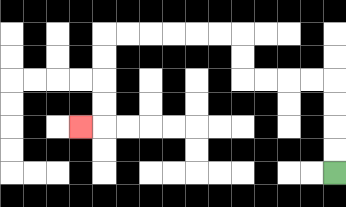{'start': '[14, 7]', 'end': '[3, 5]', 'path_directions': 'U,U,U,U,L,L,L,L,U,U,L,L,L,L,L,L,D,D,D,D,L', 'path_coordinates': '[[14, 7], [14, 6], [14, 5], [14, 4], [14, 3], [13, 3], [12, 3], [11, 3], [10, 3], [10, 2], [10, 1], [9, 1], [8, 1], [7, 1], [6, 1], [5, 1], [4, 1], [4, 2], [4, 3], [4, 4], [4, 5], [3, 5]]'}